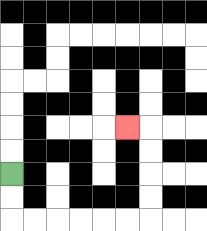{'start': '[0, 7]', 'end': '[5, 5]', 'path_directions': 'D,D,R,R,R,R,R,R,U,U,U,U,L', 'path_coordinates': '[[0, 7], [0, 8], [0, 9], [1, 9], [2, 9], [3, 9], [4, 9], [5, 9], [6, 9], [6, 8], [6, 7], [6, 6], [6, 5], [5, 5]]'}